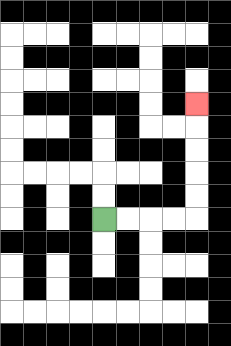{'start': '[4, 9]', 'end': '[8, 4]', 'path_directions': 'R,R,R,R,U,U,U,U,U', 'path_coordinates': '[[4, 9], [5, 9], [6, 9], [7, 9], [8, 9], [8, 8], [8, 7], [8, 6], [8, 5], [8, 4]]'}